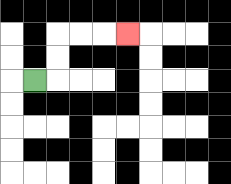{'start': '[1, 3]', 'end': '[5, 1]', 'path_directions': 'R,U,U,R,R,R', 'path_coordinates': '[[1, 3], [2, 3], [2, 2], [2, 1], [3, 1], [4, 1], [5, 1]]'}